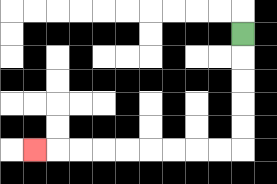{'start': '[10, 1]', 'end': '[1, 6]', 'path_directions': 'D,D,D,D,D,L,L,L,L,L,L,L,L,L', 'path_coordinates': '[[10, 1], [10, 2], [10, 3], [10, 4], [10, 5], [10, 6], [9, 6], [8, 6], [7, 6], [6, 6], [5, 6], [4, 6], [3, 6], [2, 6], [1, 6]]'}